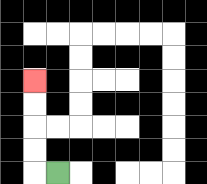{'start': '[2, 7]', 'end': '[1, 3]', 'path_directions': 'L,U,U,U,U', 'path_coordinates': '[[2, 7], [1, 7], [1, 6], [1, 5], [1, 4], [1, 3]]'}